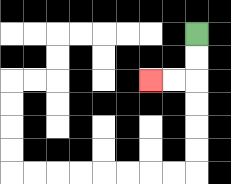{'start': '[8, 1]', 'end': '[6, 3]', 'path_directions': 'D,D,L,L', 'path_coordinates': '[[8, 1], [8, 2], [8, 3], [7, 3], [6, 3]]'}